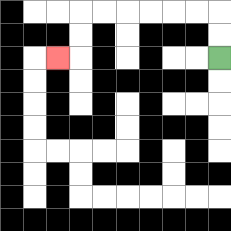{'start': '[9, 2]', 'end': '[2, 2]', 'path_directions': 'U,U,L,L,L,L,L,L,D,D,L', 'path_coordinates': '[[9, 2], [9, 1], [9, 0], [8, 0], [7, 0], [6, 0], [5, 0], [4, 0], [3, 0], [3, 1], [3, 2], [2, 2]]'}